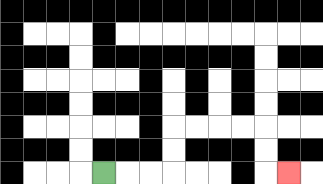{'start': '[4, 7]', 'end': '[12, 7]', 'path_directions': 'R,R,R,U,U,R,R,R,R,D,D,R', 'path_coordinates': '[[4, 7], [5, 7], [6, 7], [7, 7], [7, 6], [7, 5], [8, 5], [9, 5], [10, 5], [11, 5], [11, 6], [11, 7], [12, 7]]'}